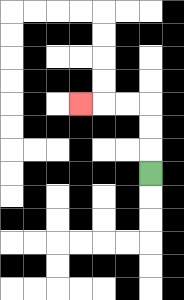{'start': '[6, 7]', 'end': '[3, 4]', 'path_directions': 'U,U,U,L,L,L', 'path_coordinates': '[[6, 7], [6, 6], [6, 5], [6, 4], [5, 4], [4, 4], [3, 4]]'}